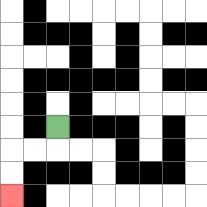{'start': '[2, 5]', 'end': '[0, 8]', 'path_directions': 'D,L,L,D,D', 'path_coordinates': '[[2, 5], [2, 6], [1, 6], [0, 6], [0, 7], [0, 8]]'}